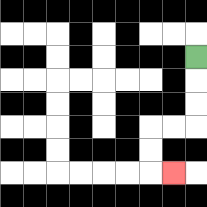{'start': '[8, 2]', 'end': '[7, 7]', 'path_directions': 'D,D,D,L,L,D,D,R', 'path_coordinates': '[[8, 2], [8, 3], [8, 4], [8, 5], [7, 5], [6, 5], [6, 6], [6, 7], [7, 7]]'}